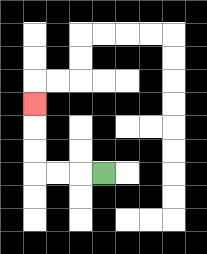{'start': '[4, 7]', 'end': '[1, 4]', 'path_directions': 'L,L,L,U,U,U', 'path_coordinates': '[[4, 7], [3, 7], [2, 7], [1, 7], [1, 6], [1, 5], [1, 4]]'}